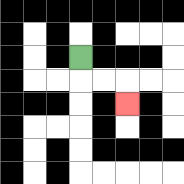{'start': '[3, 2]', 'end': '[5, 4]', 'path_directions': 'D,R,R,D', 'path_coordinates': '[[3, 2], [3, 3], [4, 3], [5, 3], [5, 4]]'}